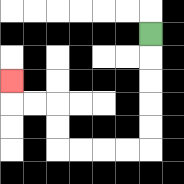{'start': '[6, 1]', 'end': '[0, 3]', 'path_directions': 'D,D,D,D,D,L,L,L,L,U,U,L,L,U', 'path_coordinates': '[[6, 1], [6, 2], [6, 3], [6, 4], [6, 5], [6, 6], [5, 6], [4, 6], [3, 6], [2, 6], [2, 5], [2, 4], [1, 4], [0, 4], [0, 3]]'}